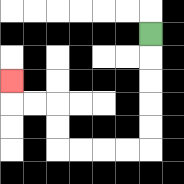{'start': '[6, 1]', 'end': '[0, 3]', 'path_directions': 'D,D,D,D,D,L,L,L,L,U,U,L,L,U', 'path_coordinates': '[[6, 1], [6, 2], [6, 3], [6, 4], [6, 5], [6, 6], [5, 6], [4, 6], [3, 6], [2, 6], [2, 5], [2, 4], [1, 4], [0, 4], [0, 3]]'}